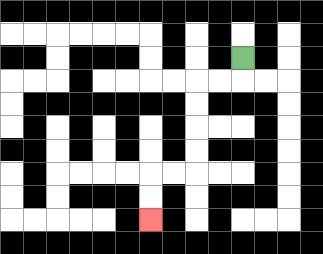{'start': '[10, 2]', 'end': '[6, 9]', 'path_directions': 'D,L,L,D,D,D,D,L,L,D,D', 'path_coordinates': '[[10, 2], [10, 3], [9, 3], [8, 3], [8, 4], [8, 5], [8, 6], [8, 7], [7, 7], [6, 7], [6, 8], [6, 9]]'}